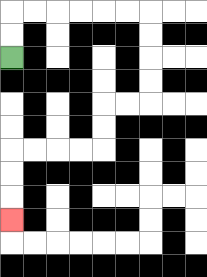{'start': '[0, 2]', 'end': '[0, 9]', 'path_directions': 'U,U,R,R,R,R,R,R,D,D,D,D,L,L,D,D,L,L,L,L,D,D,D', 'path_coordinates': '[[0, 2], [0, 1], [0, 0], [1, 0], [2, 0], [3, 0], [4, 0], [5, 0], [6, 0], [6, 1], [6, 2], [6, 3], [6, 4], [5, 4], [4, 4], [4, 5], [4, 6], [3, 6], [2, 6], [1, 6], [0, 6], [0, 7], [0, 8], [0, 9]]'}